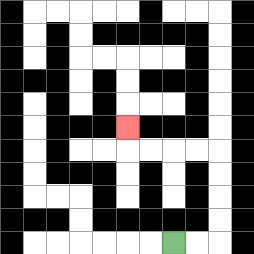{'start': '[7, 10]', 'end': '[5, 5]', 'path_directions': 'R,R,U,U,U,U,L,L,L,L,U', 'path_coordinates': '[[7, 10], [8, 10], [9, 10], [9, 9], [9, 8], [9, 7], [9, 6], [8, 6], [7, 6], [6, 6], [5, 6], [5, 5]]'}